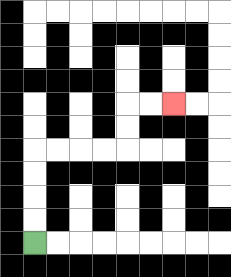{'start': '[1, 10]', 'end': '[7, 4]', 'path_directions': 'U,U,U,U,R,R,R,R,U,U,R,R', 'path_coordinates': '[[1, 10], [1, 9], [1, 8], [1, 7], [1, 6], [2, 6], [3, 6], [4, 6], [5, 6], [5, 5], [5, 4], [6, 4], [7, 4]]'}